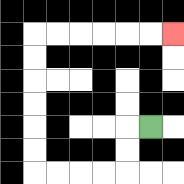{'start': '[6, 5]', 'end': '[7, 1]', 'path_directions': 'L,D,D,L,L,L,L,U,U,U,U,U,U,R,R,R,R,R,R', 'path_coordinates': '[[6, 5], [5, 5], [5, 6], [5, 7], [4, 7], [3, 7], [2, 7], [1, 7], [1, 6], [1, 5], [1, 4], [1, 3], [1, 2], [1, 1], [2, 1], [3, 1], [4, 1], [5, 1], [6, 1], [7, 1]]'}